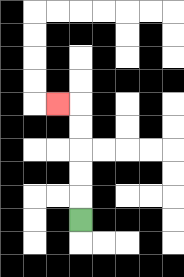{'start': '[3, 9]', 'end': '[2, 4]', 'path_directions': 'U,U,U,U,U,L', 'path_coordinates': '[[3, 9], [3, 8], [3, 7], [3, 6], [3, 5], [3, 4], [2, 4]]'}